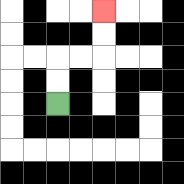{'start': '[2, 4]', 'end': '[4, 0]', 'path_directions': 'U,U,R,R,U,U', 'path_coordinates': '[[2, 4], [2, 3], [2, 2], [3, 2], [4, 2], [4, 1], [4, 0]]'}